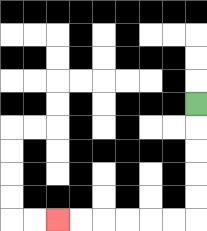{'start': '[8, 4]', 'end': '[2, 9]', 'path_directions': 'D,D,D,D,D,L,L,L,L,L,L', 'path_coordinates': '[[8, 4], [8, 5], [8, 6], [8, 7], [8, 8], [8, 9], [7, 9], [6, 9], [5, 9], [4, 9], [3, 9], [2, 9]]'}